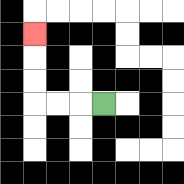{'start': '[4, 4]', 'end': '[1, 1]', 'path_directions': 'L,L,L,U,U,U', 'path_coordinates': '[[4, 4], [3, 4], [2, 4], [1, 4], [1, 3], [1, 2], [1, 1]]'}